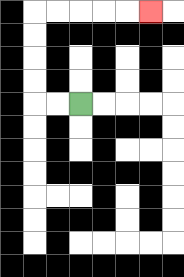{'start': '[3, 4]', 'end': '[6, 0]', 'path_directions': 'L,L,U,U,U,U,R,R,R,R,R', 'path_coordinates': '[[3, 4], [2, 4], [1, 4], [1, 3], [1, 2], [1, 1], [1, 0], [2, 0], [3, 0], [4, 0], [5, 0], [6, 0]]'}